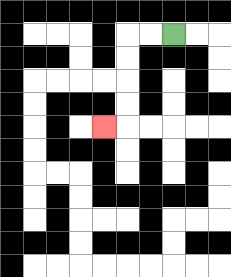{'start': '[7, 1]', 'end': '[4, 5]', 'path_directions': 'L,L,D,D,D,D,L', 'path_coordinates': '[[7, 1], [6, 1], [5, 1], [5, 2], [5, 3], [5, 4], [5, 5], [4, 5]]'}